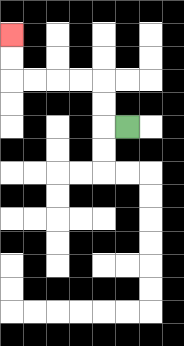{'start': '[5, 5]', 'end': '[0, 1]', 'path_directions': 'L,U,U,L,L,L,L,U,U', 'path_coordinates': '[[5, 5], [4, 5], [4, 4], [4, 3], [3, 3], [2, 3], [1, 3], [0, 3], [0, 2], [0, 1]]'}